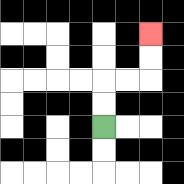{'start': '[4, 5]', 'end': '[6, 1]', 'path_directions': 'U,U,R,R,U,U', 'path_coordinates': '[[4, 5], [4, 4], [4, 3], [5, 3], [6, 3], [6, 2], [6, 1]]'}